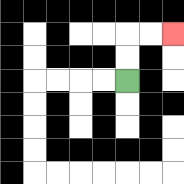{'start': '[5, 3]', 'end': '[7, 1]', 'path_directions': 'U,U,R,R', 'path_coordinates': '[[5, 3], [5, 2], [5, 1], [6, 1], [7, 1]]'}